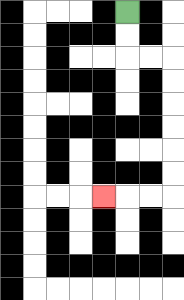{'start': '[5, 0]', 'end': '[4, 8]', 'path_directions': 'D,D,R,R,D,D,D,D,D,D,L,L,L', 'path_coordinates': '[[5, 0], [5, 1], [5, 2], [6, 2], [7, 2], [7, 3], [7, 4], [7, 5], [7, 6], [7, 7], [7, 8], [6, 8], [5, 8], [4, 8]]'}